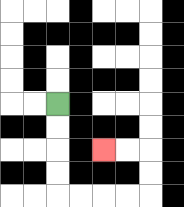{'start': '[2, 4]', 'end': '[4, 6]', 'path_directions': 'D,D,D,D,R,R,R,R,U,U,L,L', 'path_coordinates': '[[2, 4], [2, 5], [2, 6], [2, 7], [2, 8], [3, 8], [4, 8], [5, 8], [6, 8], [6, 7], [6, 6], [5, 6], [4, 6]]'}